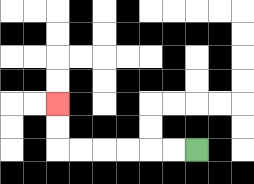{'start': '[8, 6]', 'end': '[2, 4]', 'path_directions': 'L,L,L,L,L,L,U,U', 'path_coordinates': '[[8, 6], [7, 6], [6, 6], [5, 6], [4, 6], [3, 6], [2, 6], [2, 5], [2, 4]]'}